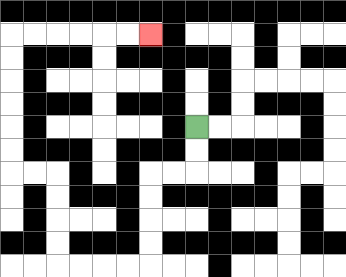{'start': '[8, 5]', 'end': '[6, 1]', 'path_directions': 'D,D,L,L,D,D,D,D,L,L,L,L,U,U,U,U,L,L,U,U,U,U,U,U,R,R,R,R,R,R', 'path_coordinates': '[[8, 5], [8, 6], [8, 7], [7, 7], [6, 7], [6, 8], [6, 9], [6, 10], [6, 11], [5, 11], [4, 11], [3, 11], [2, 11], [2, 10], [2, 9], [2, 8], [2, 7], [1, 7], [0, 7], [0, 6], [0, 5], [0, 4], [0, 3], [0, 2], [0, 1], [1, 1], [2, 1], [3, 1], [4, 1], [5, 1], [6, 1]]'}